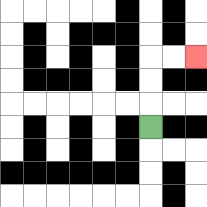{'start': '[6, 5]', 'end': '[8, 2]', 'path_directions': 'U,U,U,R,R', 'path_coordinates': '[[6, 5], [6, 4], [6, 3], [6, 2], [7, 2], [8, 2]]'}